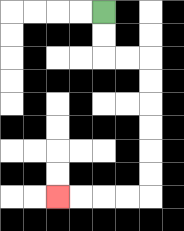{'start': '[4, 0]', 'end': '[2, 8]', 'path_directions': 'D,D,R,R,D,D,D,D,D,D,L,L,L,L', 'path_coordinates': '[[4, 0], [4, 1], [4, 2], [5, 2], [6, 2], [6, 3], [6, 4], [6, 5], [6, 6], [6, 7], [6, 8], [5, 8], [4, 8], [3, 8], [2, 8]]'}